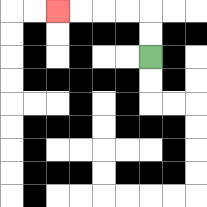{'start': '[6, 2]', 'end': '[2, 0]', 'path_directions': 'U,U,L,L,L,L', 'path_coordinates': '[[6, 2], [6, 1], [6, 0], [5, 0], [4, 0], [3, 0], [2, 0]]'}